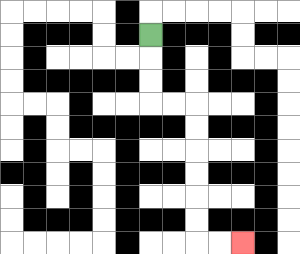{'start': '[6, 1]', 'end': '[10, 10]', 'path_directions': 'D,D,D,R,R,D,D,D,D,D,D,R,R', 'path_coordinates': '[[6, 1], [6, 2], [6, 3], [6, 4], [7, 4], [8, 4], [8, 5], [8, 6], [8, 7], [8, 8], [8, 9], [8, 10], [9, 10], [10, 10]]'}